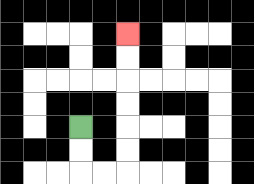{'start': '[3, 5]', 'end': '[5, 1]', 'path_directions': 'D,D,R,R,U,U,U,U,U,U', 'path_coordinates': '[[3, 5], [3, 6], [3, 7], [4, 7], [5, 7], [5, 6], [5, 5], [5, 4], [5, 3], [5, 2], [5, 1]]'}